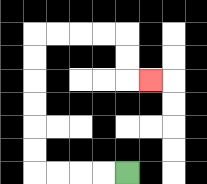{'start': '[5, 7]', 'end': '[6, 3]', 'path_directions': 'L,L,L,L,U,U,U,U,U,U,R,R,R,R,D,D,R', 'path_coordinates': '[[5, 7], [4, 7], [3, 7], [2, 7], [1, 7], [1, 6], [1, 5], [1, 4], [1, 3], [1, 2], [1, 1], [2, 1], [3, 1], [4, 1], [5, 1], [5, 2], [5, 3], [6, 3]]'}